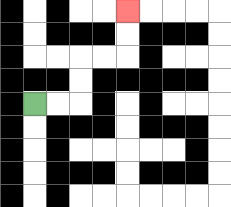{'start': '[1, 4]', 'end': '[5, 0]', 'path_directions': 'R,R,U,U,R,R,U,U', 'path_coordinates': '[[1, 4], [2, 4], [3, 4], [3, 3], [3, 2], [4, 2], [5, 2], [5, 1], [5, 0]]'}